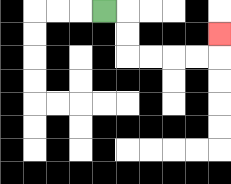{'start': '[4, 0]', 'end': '[9, 1]', 'path_directions': 'R,D,D,R,R,R,R,U', 'path_coordinates': '[[4, 0], [5, 0], [5, 1], [5, 2], [6, 2], [7, 2], [8, 2], [9, 2], [9, 1]]'}